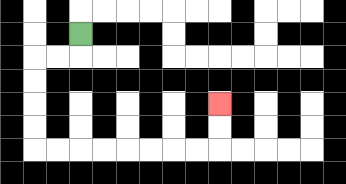{'start': '[3, 1]', 'end': '[9, 4]', 'path_directions': 'D,L,L,D,D,D,D,R,R,R,R,R,R,R,R,U,U', 'path_coordinates': '[[3, 1], [3, 2], [2, 2], [1, 2], [1, 3], [1, 4], [1, 5], [1, 6], [2, 6], [3, 6], [4, 6], [5, 6], [6, 6], [7, 6], [8, 6], [9, 6], [9, 5], [9, 4]]'}